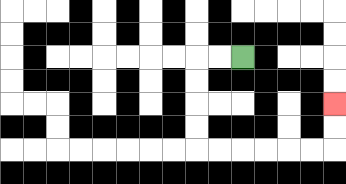{'start': '[10, 2]', 'end': '[14, 4]', 'path_directions': 'L,L,D,D,D,D,R,R,R,R,R,R,U,U', 'path_coordinates': '[[10, 2], [9, 2], [8, 2], [8, 3], [8, 4], [8, 5], [8, 6], [9, 6], [10, 6], [11, 6], [12, 6], [13, 6], [14, 6], [14, 5], [14, 4]]'}